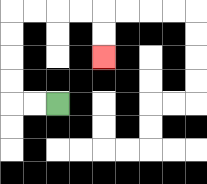{'start': '[2, 4]', 'end': '[4, 2]', 'path_directions': 'L,L,U,U,U,U,R,R,R,R,D,D', 'path_coordinates': '[[2, 4], [1, 4], [0, 4], [0, 3], [0, 2], [0, 1], [0, 0], [1, 0], [2, 0], [3, 0], [4, 0], [4, 1], [4, 2]]'}